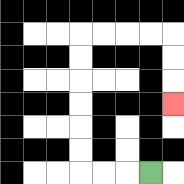{'start': '[6, 7]', 'end': '[7, 4]', 'path_directions': 'L,L,L,U,U,U,U,U,U,R,R,R,R,D,D,D', 'path_coordinates': '[[6, 7], [5, 7], [4, 7], [3, 7], [3, 6], [3, 5], [3, 4], [3, 3], [3, 2], [3, 1], [4, 1], [5, 1], [6, 1], [7, 1], [7, 2], [7, 3], [7, 4]]'}